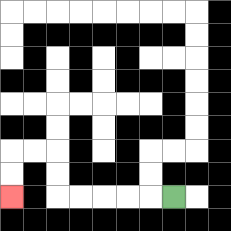{'start': '[7, 8]', 'end': '[0, 8]', 'path_directions': 'L,L,L,L,L,U,U,L,L,D,D', 'path_coordinates': '[[7, 8], [6, 8], [5, 8], [4, 8], [3, 8], [2, 8], [2, 7], [2, 6], [1, 6], [0, 6], [0, 7], [0, 8]]'}